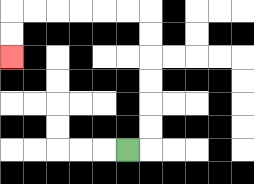{'start': '[5, 6]', 'end': '[0, 2]', 'path_directions': 'R,U,U,U,U,U,U,L,L,L,L,L,L,D,D', 'path_coordinates': '[[5, 6], [6, 6], [6, 5], [6, 4], [6, 3], [6, 2], [6, 1], [6, 0], [5, 0], [4, 0], [3, 0], [2, 0], [1, 0], [0, 0], [0, 1], [0, 2]]'}